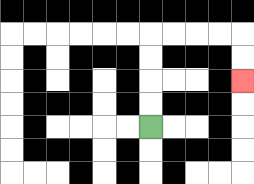{'start': '[6, 5]', 'end': '[10, 3]', 'path_directions': 'U,U,U,U,R,R,R,R,D,D', 'path_coordinates': '[[6, 5], [6, 4], [6, 3], [6, 2], [6, 1], [7, 1], [8, 1], [9, 1], [10, 1], [10, 2], [10, 3]]'}